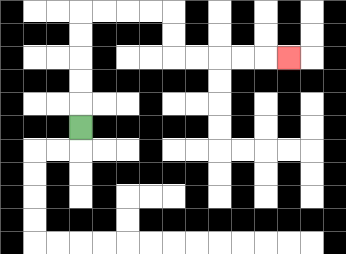{'start': '[3, 5]', 'end': '[12, 2]', 'path_directions': 'U,U,U,U,U,R,R,R,R,D,D,R,R,R,R,R', 'path_coordinates': '[[3, 5], [3, 4], [3, 3], [3, 2], [3, 1], [3, 0], [4, 0], [5, 0], [6, 0], [7, 0], [7, 1], [7, 2], [8, 2], [9, 2], [10, 2], [11, 2], [12, 2]]'}